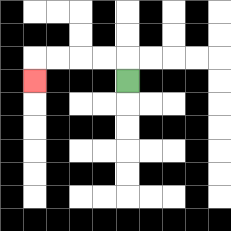{'start': '[5, 3]', 'end': '[1, 3]', 'path_directions': 'U,L,L,L,L,D', 'path_coordinates': '[[5, 3], [5, 2], [4, 2], [3, 2], [2, 2], [1, 2], [1, 3]]'}